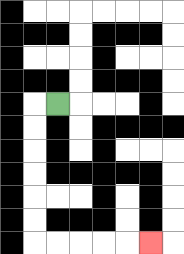{'start': '[2, 4]', 'end': '[6, 10]', 'path_directions': 'L,D,D,D,D,D,D,R,R,R,R,R', 'path_coordinates': '[[2, 4], [1, 4], [1, 5], [1, 6], [1, 7], [1, 8], [1, 9], [1, 10], [2, 10], [3, 10], [4, 10], [5, 10], [6, 10]]'}